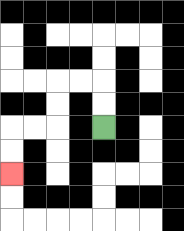{'start': '[4, 5]', 'end': '[0, 7]', 'path_directions': 'U,U,L,L,D,D,L,L,D,D', 'path_coordinates': '[[4, 5], [4, 4], [4, 3], [3, 3], [2, 3], [2, 4], [2, 5], [1, 5], [0, 5], [0, 6], [0, 7]]'}